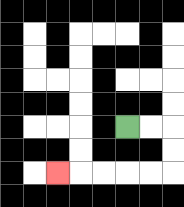{'start': '[5, 5]', 'end': '[2, 7]', 'path_directions': 'R,R,D,D,L,L,L,L,L', 'path_coordinates': '[[5, 5], [6, 5], [7, 5], [7, 6], [7, 7], [6, 7], [5, 7], [4, 7], [3, 7], [2, 7]]'}